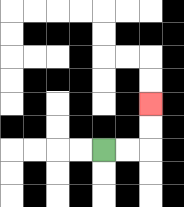{'start': '[4, 6]', 'end': '[6, 4]', 'path_directions': 'R,R,U,U', 'path_coordinates': '[[4, 6], [5, 6], [6, 6], [6, 5], [6, 4]]'}